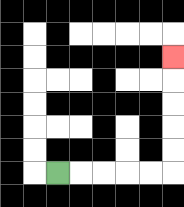{'start': '[2, 7]', 'end': '[7, 2]', 'path_directions': 'R,R,R,R,R,U,U,U,U,U', 'path_coordinates': '[[2, 7], [3, 7], [4, 7], [5, 7], [6, 7], [7, 7], [7, 6], [7, 5], [7, 4], [7, 3], [7, 2]]'}